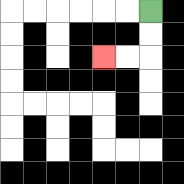{'start': '[6, 0]', 'end': '[4, 2]', 'path_directions': 'D,D,L,L', 'path_coordinates': '[[6, 0], [6, 1], [6, 2], [5, 2], [4, 2]]'}